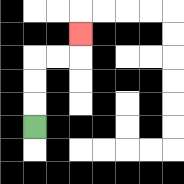{'start': '[1, 5]', 'end': '[3, 1]', 'path_directions': 'U,U,U,R,R,U', 'path_coordinates': '[[1, 5], [1, 4], [1, 3], [1, 2], [2, 2], [3, 2], [3, 1]]'}